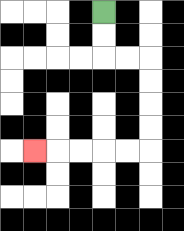{'start': '[4, 0]', 'end': '[1, 6]', 'path_directions': 'D,D,R,R,D,D,D,D,L,L,L,L,L', 'path_coordinates': '[[4, 0], [4, 1], [4, 2], [5, 2], [6, 2], [6, 3], [6, 4], [6, 5], [6, 6], [5, 6], [4, 6], [3, 6], [2, 6], [1, 6]]'}